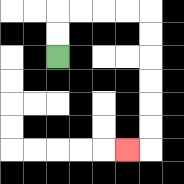{'start': '[2, 2]', 'end': '[5, 6]', 'path_directions': 'U,U,R,R,R,R,D,D,D,D,D,D,L', 'path_coordinates': '[[2, 2], [2, 1], [2, 0], [3, 0], [4, 0], [5, 0], [6, 0], [6, 1], [6, 2], [6, 3], [6, 4], [6, 5], [6, 6], [5, 6]]'}